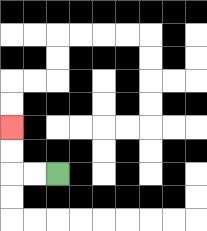{'start': '[2, 7]', 'end': '[0, 5]', 'path_directions': 'L,L,U,U', 'path_coordinates': '[[2, 7], [1, 7], [0, 7], [0, 6], [0, 5]]'}